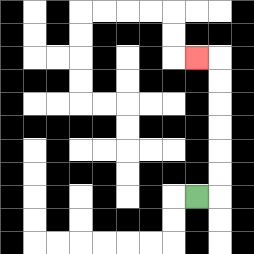{'start': '[8, 8]', 'end': '[8, 2]', 'path_directions': 'R,U,U,U,U,U,U,L', 'path_coordinates': '[[8, 8], [9, 8], [9, 7], [9, 6], [9, 5], [9, 4], [9, 3], [9, 2], [8, 2]]'}